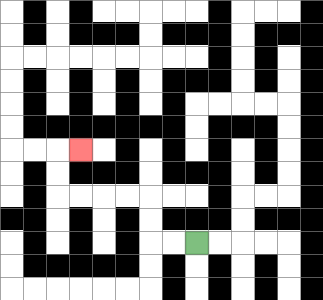{'start': '[8, 10]', 'end': '[3, 6]', 'path_directions': 'L,L,U,U,L,L,L,L,U,U,R', 'path_coordinates': '[[8, 10], [7, 10], [6, 10], [6, 9], [6, 8], [5, 8], [4, 8], [3, 8], [2, 8], [2, 7], [2, 6], [3, 6]]'}